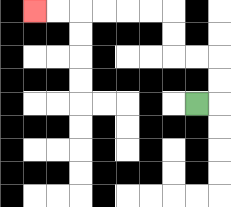{'start': '[8, 4]', 'end': '[1, 0]', 'path_directions': 'R,U,U,L,L,U,U,L,L,L,L,L,L', 'path_coordinates': '[[8, 4], [9, 4], [9, 3], [9, 2], [8, 2], [7, 2], [7, 1], [7, 0], [6, 0], [5, 0], [4, 0], [3, 0], [2, 0], [1, 0]]'}